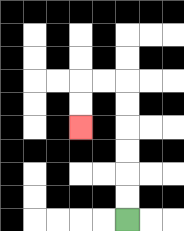{'start': '[5, 9]', 'end': '[3, 5]', 'path_directions': 'U,U,U,U,U,U,L,L,D,D', 'path_coordinates': '[[5, 9], [5, 8], [5, 7], [5, 6], [5, 5], [5, 4], [5, 3], [4, 3], [3, 3], [3, 4], [3, 5]]'}